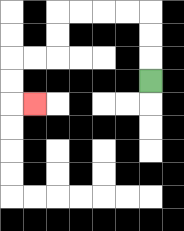{'start': '[6, 3]', 'end': '[1, 4]', 'path_directions': 'U,U,U,L,L,L,L,D,D,L,L,D,D,R', 'path_coordinates': '[[6, 3], [6, 2], [6, 1], [6, 0], [5, 0], [4, 0], [3, 0], [2, 0], [2, 1], [2, 2], [1, 2], [0, 2], [0, 3], [0, 4], [1, 4]]'}